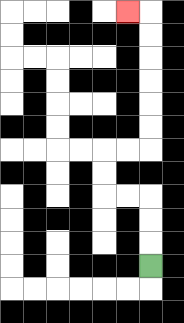{'start': '[6, 11]', 'end': '[5, 0]', 'path_directions': 'U,U,U,L,L,U,U,R,R,U,U,U,U,U,U,L', 'path_coordinates': '[[6, 11], [6, 10], [6, 9], [6, 8], [5, 8], [4, 8], [4, 7], [4, 6], [5, 6], [6, 6], [6, 5], [6, 4], [6, 3], [6, 2], [6, 1], [6, 0], [5, 0]]'}